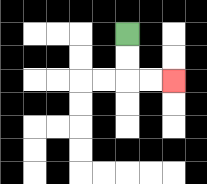{'start': '[5, 1]', 'end': '[7, 3]', 'path_directions': 'D,D,R,R', 'path_coordinates': '[[5, 1], [5, 2], [5, 3], [6, 3], [7, 3]]'}